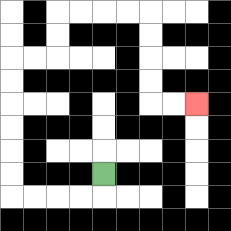{'start': '[4, 7]', 'end': '[8, 4]', 'path_directions': 'D,L,L,L,L,U,U,U,U,U,U,R,R,U,U,R,R,R,R,D,D,D,D,R,R', 'path_coordinates': '[[4, 7], [4, 8], [3, 8], [2, 8], [1, 8], [0, 8], [0, 7], [0, 6], [0, 5], [0, 4], [0, 3], [0, 2], [1, 2], [2, 2], [2, 1], [2, 0], [3, 0], [4, 0], [5, 0], [6, 0], [6, 1], [6, 2], [6, 3], [6, 4], [7, 4], [8, 4]]'}